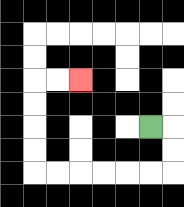{'start': '[6, 5]', 'end': '[3, 3]', 'path_directions': 'R,D,D,L,L,L,L,L,L,U,U,U,U,R,R', 'path_coordinates': '[[6, 5], [7, 5], [7, 6], [7, 7], [6, 7], [5, 7], [4, 7], [3, 7], [2, 7], [1, 7], [1, 6], [1, 5], [1, 4], [1, 3], [2, 3], [3, 3]]'}